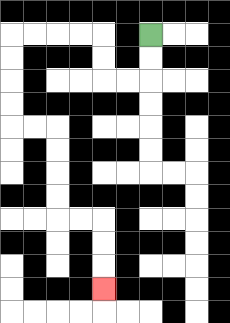{'start': '[6, 1]', 'end': '[4, 12]', 'path_directions': 'D,D,L,L,U,U,L,L,L,L,D,D,D,D,R,R,D,D,D,D,R,R,D,D,D', 'path_coordinates': '[[6, 1], [6, 2], [6, 3], [5, 3], [4, 3], [4, 2], [4, 1], [3, 1], [2, 1], [1, 1], [0, 1], [0, 2], [0, 3], [0, 4], [0, 5], [1, 5], [2, 5], [2, 6], [2, 7], [2, 8], [2, 9], [3, 9], [4, 9], [4, 10], [4, 11], [4, 12]]'}